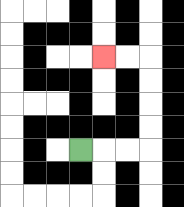{'start': '[3, 6]', 'end': '[4, 2]', 'path_directions': 'R,R,R,U,U,U,U,L,L', 'path_coordinates': '[[3, 6], [4, 6], [5, 6], [6, 6], [6, 5], [6, 4], [6, 3], [6, 2], [5, 2], [4, 2]]'}